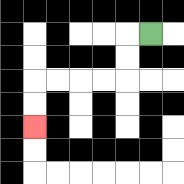{'start': '[6, 1]', 'end': '[1, 5]', 'path_directions': 'L,D,D,L,L,L,L,D,D', 'path_coordinates': '[[6, 1], [5, 1], [5, 2], [5, 3], [4, 3], [3, 3], [2, 3], [1, 3], [1, 4], [1, 5]]'}